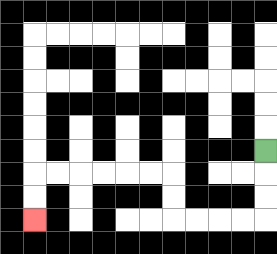{'start': '[11, 6]', 'end': '[1, 9]', 'path_directions': 'D,D,D,L,L,L,L,U,U,L,L,L,L,L,L,D,D', 'path_coordinates': '[[11, 6], [11, 7], [11, 8], [11, 9], [10, 9], [9, 9], [8, 9], [7, 9], [7, 8], [7, 7], [6, 7], [5, 7], [4, 7], [3, 7], [2, 7], [1, 7], [1, 8], [1, 9]]'}